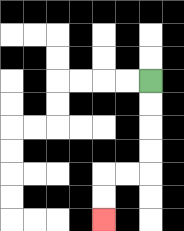{'start': '[6, 3]', 'end': '[4, 9]', 'path_directions': 'D,D,D,D,L,L,D,D', 'path_coordinates': '[[6, 3], [6, 4], [6, 5], [6, 6], [6, 7], [5, 7], [4, 7], [4, 8], [4, 9]]'}